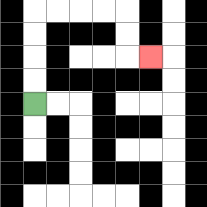{'start': '[1, 4]', 'end': '[6, 2]', 'path_directions': 'U,U,U,U,R,R,R,R,D,D,R', 'path_coordinates': '[[1, 4], [1, 3], [1, 2], [1, 1], [1, 0], [2, 0], [3, 0], [4, 0], [5, 0], [5, 1], [5, 2], [6, 2]]'}